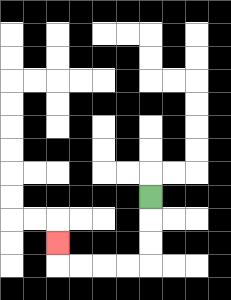{'start': '[6, 8]', 'end': '[2, 10]', 'path_directions': 'D,D,D,L,L,L,L,U', 'path_coordinates': '[[6, 8], [6, 9], [6, 10], [6, 11], [5, 11], [4, 11], [3, 11], [2, 11], [2, 10]]'}